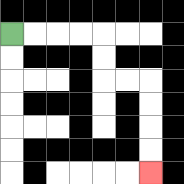{'start': '[0, 1]', 'end': '[6, 7]', 'path_directions': 'R,R,R,R,D,D,R,R,D,D,D,D', 'path_coordinates': '[[0, 1], [1, 1], [2, 1], [3, 1], [4, 1], [4, 2], [4, 3], [5, 3], [6, 3], [6, 4], [6, 5], [6, 6], [6, 7]]'}